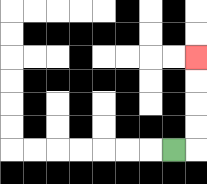{'start': '[7, 6]', 'end': '[8, 2]', 'path_directions': 'R,U,U,U,U', 'path_coordinates': '[[7, 6], [8, 6], [8, 5], [8, 4], [8, 3], [8, 2]]'}